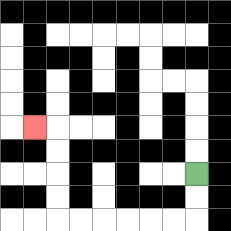{'start': '[8, 7]', 'end': '[1, 5]', 'path_directions': 'D,D,L,L,L,L,L,L,U,U,U,U,L', 'path_coordinates': '[[8, 7], [8, 8], [8, 9], [7, 9], [6, 9], [5, 9], [4, 9], [3, 9], [2, 9], [2, 8], [2, 7], [2, 6], [2, 5], [1, 5]]'}